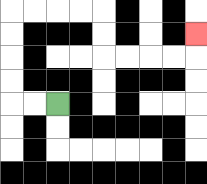{'start': '[2, 4]', 'end': '[8, 1]', 'path_directions': 'L,L,U,U,U,U,R,R,R,R,D,D,R,R,R,R,U', 'path_coordinates': '[[2, 4], [1, 4], [0, 4], [0, 3], [0, 2], [0, 1], [0, 0], [1, 0], [2, 0], [3, 0], [4, 0], [4, 1], [4, 2], [5, 2], [6, 2], [7, 2], [8, 2], [8, 1]]'}